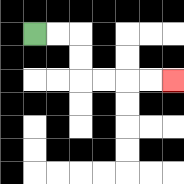{'start': '[1, 1]', 'end': '[7, 3]', 'path_directions': 'R,R,D,D,R,R,R,R', 'path_coordinates': '[[1, 1], [2, 1], [3, 1], [3, 2], [3, 3], [4, 3], [5, 3], [6, 3], [7, 3]]'}